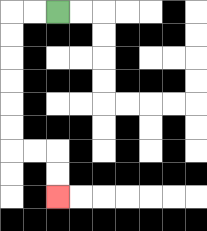{'start': '[2, 0]', 'end': '[2, 8]', 'path_directions': 'L,L,D,D,D,D,D,D,R,R,D,D', 'path_coordinates': '[[2, 0], [1, 0], [0, 0], [0, 1], [0, 2], [0, 3], [0, 4], [0, 5], [0, 6], [1, 6], [2, 6], [2, 7], [2, 8]]'}